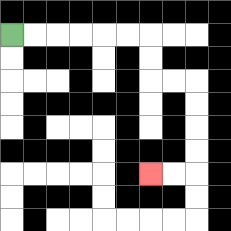{'start': '[0, 1]', 'end': '[6, 7]', 'path_directions': 'R,R,R,R,R,R,D,D,R,R,D,D,D,D,L,L', 'path_coordinates': '[[0, 1], [1, 1], [2, 1], [3, 1], [4, 1], [5, 1], [6, 1], [6, 2], [6, 3], [7, 3], [8, 3], [8, 4], [8, 5], [8, 6], [8, 7], [7, 7], [6, 7]]'}